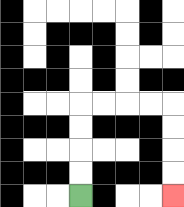{'start': '[3, 8]', 'end': '[7, 8]', 'path_directions': 'U,U,U,U,R,R,R,R,D,D,D,D', 'path_coordinates': '[[3, 8], [3, 7], [3, 6], [3, 5], [3, 4], [4, 4], [5, 4], [6, 4], [7, 4], [7, 5], [7, 6], [7, 7], [7, 8]]'}